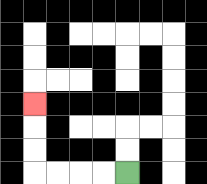{'start': '[5, 7]', 'end': '[1, 4]', 'path_directions': 'L,L,L,L,U,U,U', 'path_coordinates': '[[5, 7], [4, 7], [3, 7], [2, 7], [1, 7], [1, 6], [1, 5], [1, 4]]'}